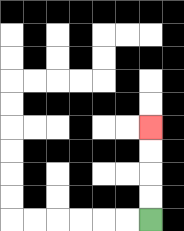{'start': '[6, 9]', 'end': '[6, 5]', 'path_directions': 'U,U,U,U', 'path_coordinates': '[[6, 9], [6, 8], [6, 7], [6, 6], [6, 5]]'}